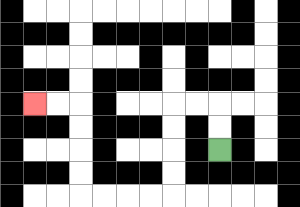{'start': '[9, 6]', 'end': '[1, 4]', 'path_directions': 'U,U,L,L,D,D,D,D,L,L,L,L,U,U,U,U,L,L', 'path_coordinates': '[[9, 6], [9, 5], [9, 4], [8, 4], [7, 4], [7, 5], [7, 6], [7, 7], [7, 8], [6, 8], [5, 8], [4, 8], [3, 8], [3, 7], [3, 6], [3, 5], [3, 4], [2, 4], [1, 4]]'}